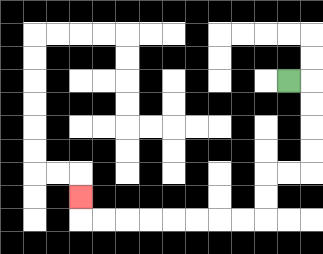{'start': '[12, 3]', 'end': '[3, 8]', 'path_directions': 'R,D,D,D,D,L,L,D,D,L,L,L,L,L,L,L,L,U', 'path_coordinates': '[[12, 3], [13, 3], [13, 4], [13, 5], [13, 6], [13, 7], [12, 7], [11, 7], [11, 8], [11, 9], [10, 9], [9, 9], [8, 9], [7, 9], [6, 9], [5, 9], [4, 9], [3, 9], [3, 8]]'}